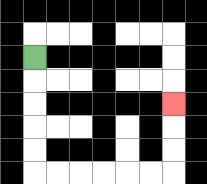{'start': '[1, 2]', 'end': '[7, 4]', 'path_directions': 'D,D,D,D,D,R,R,R,R,R,R,U,U,U', 'path_coordinates': '[[1, 2], [1, 3], [1, 4], [1, 5], [1, 6], [1, 7], [2, 7], [3, 7], [4, 7], [5, 7], [6, 7], [7, 7], [7, 6], [7, 5], [7, 4]]'}